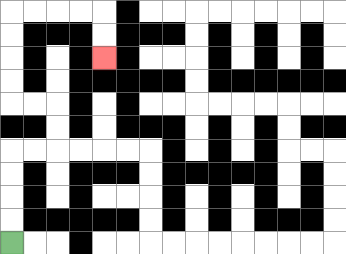{'start': '[0, 10]', 'end': '[4, 2]', 'path_directions': 'U,U,U,U,R,R,U,U,L,L,U,U,U,U,R,R,R,R,D,D', 'path_coordinates': '[[0, 10], [0, 9], [0, 8], [0, 7], [0, 6], [1, 6], [2, 6], [2, 5], [2, 4], [1, 4], [0, 4], [0, 3], [0, 2], [0, 1], [0, 0], [1, 0], [2, 0], [3, 0], [4, 0], [4, 1], [4, 2]]'}